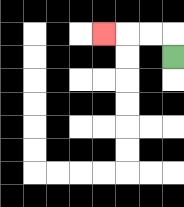{'start': '[7, 2]', 'end': '[4, 1]', 'path_directions': 'U,L,L,L', 'path_coordinates': '[[7, 2], [7, 1], [6, 1], [5, 1], [4, 1]]'}